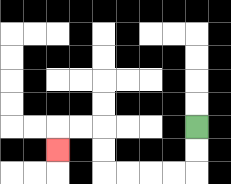{'start': '[8, 5]', 'end': '[2, 6]', 'path_directions': 'D,D,L,L,L,L,U,U,L,L,D', 'path_coordinates': '[[8, 5], [8, 6], [8, 7], [7, 7], [6, 7], [5, 7], [4, 7], [4, 6], [4, 5], [3, 5], [2, 5], [2, 6]]'}